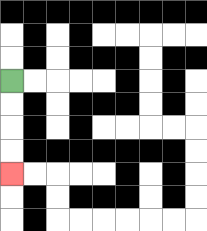{'start': '[0, 3]', 'end': '[0, 7]', 'path_directions': 'D,D,D,D', 'path_coordinates': '[[0, 3], [0, 4], [0, 5], [0, 6], [0, 7]]'}